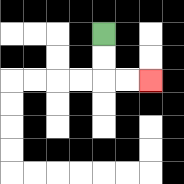{'start': '[4, 1]', 'end': '[6, 3]', 'path_directions': 'D,D,R,R', 'path_coordinates': '[[4, 1], [4, 2], [4, 3], [5, 3], [6, 3]]'}